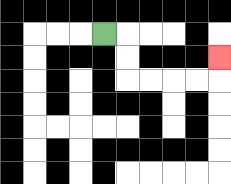{'start': '[4, 1]', 'end': '[9, 2]', 'path_directions': 'R,D,D,R,R,R,R,U', 'path_coordinates': '[[4, 1], [5, 1], [5, 2], [5, 3], [6, 3], [7, 3], [8, 3], [9, 3], [9, 2]]'}